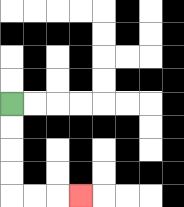{'start': '[0, 4]', 'end': '[3, 8]', 'path_directions': 'D,D,D,D,R,R,R', 'path_coordinates': '[[0, 4], [0, 5], [0, 6], [0, 7], [0, 8], [1, 8], [2, 8], [3, 8]]'}